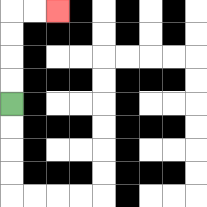{'start': '[0, 4]', 'end': '[2, 0]', 'path_directions': 'U,U,U,U,R,R', 'path_coordinates': '[[0, 4], [0, 3], [0, 2], [0, 1], [0, 0], [1, 0], [2, 0]]'}